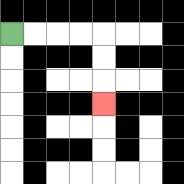{'start': '[0, 1]', 'end': '[4, 4]', 'path_directions': 'R,R,R,R,D,D,D', 'path_coordinates': '[[0, 1], [1, 1], [2, 1], [3, 1], [4, 1], [4, 2], [4, 3], [4, 4]]'}